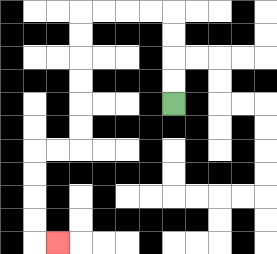{'start': '[7, 4]', 'end': '[2, 10]', 'path_directions': 'U,U,U,U,L,L,L,L,D,D,D,D,D,D,L,L,D,D,D,D,R', 'path_coordinates': '[[7, 4], [7, 3], [7, 2], [7, 1], [7, 0], [6, 0], [5, 0], [4, 0], [3, 0], [3, 1], [3, 2], [3, 3], [3, 4], [3, 5], [3, 6], [2, 6], [1, 6], [1, 7], [1, 8], [1, 9], [1, 10], [2, 10]]'}